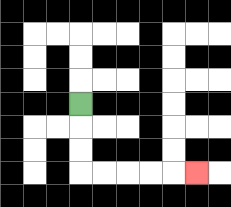{'start': '[3, 4]', 'end': '[8, 7]', 'path_directions': 'D,D,D,R,R,R,R,R', 'path_coordinates': '[[3, 4], [3, 5], [3, 6], [3, 7], [4, 7], [5, 7], [6, 7], [7, 7], [8, 7]]'}